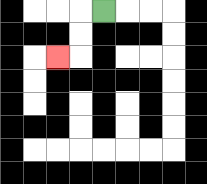{'start': '[4, 0]', 'end': '[2, 2]', 'path_directions': 'L,D,D,L', 'path_coordinates': '[[4, 0], [3, 0], [3, 1], [3, 2], [2, 2]]'}